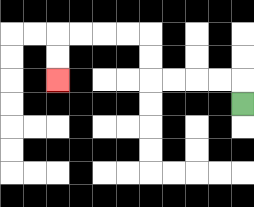{'start': '[10, 4]', 'end': '[2, 3]', 'path_directions': 'U,L,L,L,L,U,U,L,L,L,L,D,D', 'path_coordinates': '[[10, 4], [10, 3], [9, 3], [8, 3], [7, 3], [6, 3], [6, 2], [6, 1], [5, 1], [4, 1], [3, 1], [2, 1], [2, 2], [2, 3]]'}